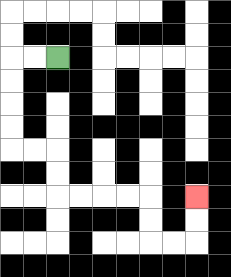{'start': '[2, 2]', 'end': '[8, 8]', 'path_directions': 'L,L,D,D,D,D,R,R,D,D,R,R,R,R,D,D,R,R,U,U', 'path_coordinates': '[[2, 2], [1, 2], [0, 2], [0, 3], [0, 4], [0, 5], [0, 6], [1, 6], [2, 6], [2, 7], [2, 8], [3, 8], [4, 8], [5, 8], [6, 8], [6, 9], [6, 10], [7, 10], [8, 10], [8, 9], [8, 8]]'}